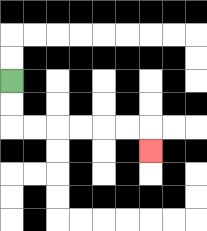{'start': '[0, 3]', 'end': '[6, 6]', 'path_directions': 'D,D,R,R,R,R,R,R,D', 'path_coordinates': '[[0, 3], [0, 4], [0, 5], [1, 5], [2, 5], [3, 5], [4, 5], [5, 5], [6, 5], [6, 6]]'}